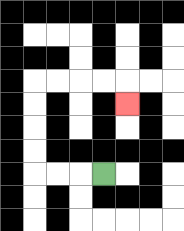{'start': '[4, 7]', 'end': '[5, 4]', 'path_directions': 'L,L,L,U,U,U,U,R,R,R,R,D', 'path_coordinates': '[[4, 7], [3, 7], [2, 7], [1, 7], [1, 6], [1, 5], [1, 4], [1, 3], [2, 3], [3, 3], [4, 3], [5, 3], [5, 4]]'}